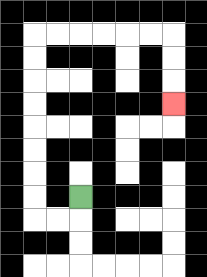{'start': '[3, 8]', 'end': '[7, 4]', 'path_directions': 'D,L,L,U,U,U,U,U,U,U,U,R,R,R,R,R,R,D,D,D', 'path_coordinates': '[[3, 8], [3, 9], [2, 9], [1, 9], [1, 8], [1, 7], [1, 6], [1, 5], [1, 4], [1, 3], [1, 2], [1, 1], [2, 1], [3, 1], [4, 1], [5, 1], [6, 1], [7, 1], [7, 2], [7, 3], [7, 4]]'}